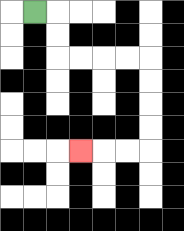{'start': '[1, 0]', 'end': '[3, 6]', 'path_directions': 'R,D,D,R,R,R,R,D,D,D,D,L,L,L', 'path_coordinates': '[[1, 0], [2, 0], [2, 1], [2, 2], [3, 2], [4, 2], [5, 2], [6, 2], [6, 3], [6, 4], [6, 5], [6, 6], [5, 6], [4, 6], [3, 6]]'}